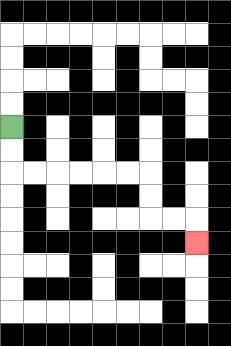{'start': '[0, 5]', 'end': '[8, 10]', 'path_directions': 'D,D,R,R,R,R,R,R,D,D,R,R,D', 'path_coordinates': '[[0, 5], [0, 6], [0, 7], [1, 7], [2, 7], [3, 7], [4, 7], [5, 7], [6, 7], [6, 8], [6, 9], [7, 9], [8, 9], [8, 10]]'}